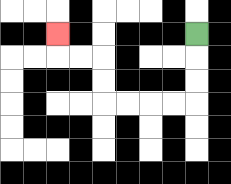{'start': '[8, 1]', 'end': '[2, 1]', 'path_directions': 'D,D,D,L,L,L,L,U,U,L,L,U', 'path_coordinates': '[[8, 1], [8, 2], [8, 3], [8, 4], [7, 4], [6, 4], [5, 4], [4, 4], [4, 3], [4, 2], [3, 2], [2, 2], [2, 1]]'}